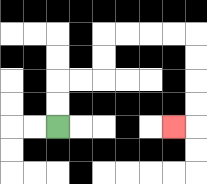{'start': '[2, 5]', 'end': '[7, 5]', 'path_directions': 'U,U,R,R,U,U,R,R,R,R,D,D,D,D,L', 'path_coordinates': '[[2, 5], [2, 4], [2, 3], [3, 3], [4, 3], [4, 2], [4, 1], [5, 1], [6, 1], [7, 1], [8, 1], [8, 2], [8, 3], [8, 4], [8, 5], [7, 5]]'}